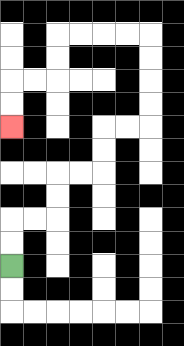{'start': '[0, 11]', 'end': '[0, 5]', 'path_directions': 'U,U,R,R,U,U,R,R,U,U,R,R,U,U,U,U,L,L,L,L,D,D,L,L,D,D', 'path_coordinates': '[[0, 11], [0, 10], [0, 9], [1, 9], [2, 9], [2, 8], [2, 7], [3, 7], [4, 7], [4, 6], [4, 5], [5, 5], [6, 5], [6, 4], [6, 3], [6, 2], [6, 1], [5, 1], [4, 1], [3, 1], [2, 1], [2, 2], [2, 3], [1, 3], [0, 3], [0, 4], [0, 5]]'}